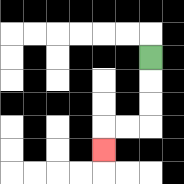{'start': '[6, 2]', 'end': '[4, 6]', 'path_directions': 'D,D,D,L,L,D', 'path_coordinates': '[[6, 2], [6, 3], [6, 4], [6, 5], [5, 5], [4, 5], [4, 6]]'}